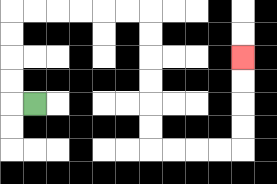{'start': '[1, 4]', 'end': '[10, 2]', 'path_directions': 'L,U,U,U,U,R,R,R,R,R,R,D,D,D,D,D,D,R,R,R,R,U,U,U,U', 'path_coordinates': '[[1, 4], [0, 4], [0, 3], [0, 2], [0, 1], [0, 0], [1, 0], [2, 0], [3, 0], [4, 0], [5, 0], [6, 0], [6, 1], [6, 2], [6, 3], [6, 4], [6, 5], [6, 6], [7, 6], [8, 6], [9, 6], [10, 6], [10, 5], [10, 4], [10, 3], [10, 2]]'}